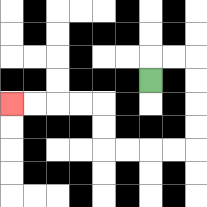{'start': '[6, 3]', 'end': '[0, 4]', 'path_directions': 'U,R,R,D,D,D,D,L,L,L,L,U,U,L,L,L,L', 'path_coordinates': '[[6, 3], [6, 2], [7, 2], [8, 2], [8, 3], [8, 4], [8, 5], [8, 6], [7, 6], [6, 6], [5, 6], [4, 6], [4, 5], [4, 4], [3, 4], [2, 4], [1, 4], [0, 4]]'}